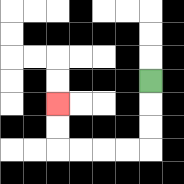{'start': '[6, 3]', 'end': '[2, 4]', 'path_directions': 'D,D,D,L,L,L,L,U,U', 'path_coordinates': '[[6, 3], [6, 4], [6, 5], [6, 6], [5, 6], [4, 6], [3, 6], [2, 6], [2, 5], [2, 4]]'}